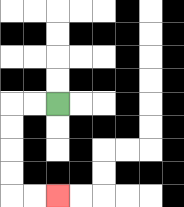{'start': '[2, 4]', 'end': '[2, 8]', 'path_directions': 'L,L,D,D,D,D,R,R', 'path_coordinates': '[[2, 4], [1, 4], [0, 4], [0, 5], [0, 6], [0, 7], [0, 8], [1, 8], [2, 8]]'}